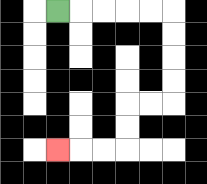{'start': '[2, 0]', 'end': '[2, 6]', 'path_directions': 'R,R,R,R,R,D,D,D,D,L,L,D,D,L,L,L', 'path_coordinates': '[[2, 0], [3, 0], [4, 0], [5, 0], [6, 0], [7, 0], [7, 1], [7, 2], [7, 3], [7, 4], [6, 4], [5, 4], [5, 5], [5, 6], [4, 6], [3, 6], [2, 6]]'}